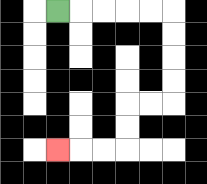{'start': '[2, 0]', 'end': '[2, 6]', 'path_directions': 'R,R,R,R,R,D,D,D,D,L,L,D,D,L,L,L', 'path_coordinates': '[[2, 0], [3, 0], [4, 0], [5, 0], [6, 0], [7, 0], [7, 1], [7, 2], [7, 3], [7, 4], [6, 4], [5, 4], [5, 5], [5, 6], [4, 6], [3, 6], [2, 6]]'}